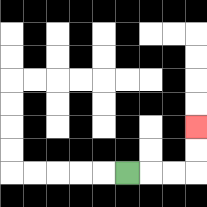{'start': '[5, 7]', 'end': '[8, 5]', 'path_directions': 'R,R,R,U,U', 'path_coordinates': '[[5, 7], [6, 7], [7, 7], [8, 7], [8, 6], [8, 5]]'}